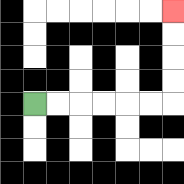{'start': '[1, 4]', 'end': '[7, 0]', 'path_directions': 'R,R,R,R,R,R,U,U,U,U', 'path_coordinates': '[[1, 4], [2, 4], [3, 4], [4, 4], [5, 4], [6, 4], [7, 4], [7, 3], [7, 2], [7, 1], [7, 0]]'}